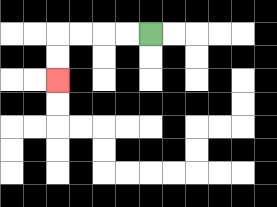{'start': '[6, 1]', 'end': '[2, 3]', 'path_directions': 'L,L,L,L,D,D', 'path_coordinates': '[[6, 1], [5, 1], [4, 1], [3, 1], [2, 1], [2, 2], [2, 3]]'}